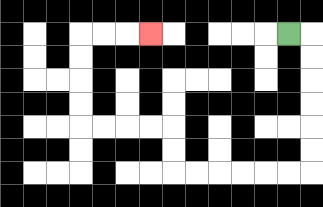{'start': '[12, 1]', 'end': '[6, 1]', 'path_directions': 'R,D,D,D,D,D,D,L,L,L,L,L,L,U,U,L,L,L,L,U,U,U,U,R,R,R', 'path_coordinates': '[[12, 1], [13, 1], [13, 2], [13, 3], [13, 4], [13, 5], [13, 6], [13, 7], [12, 7], [11, 7], [10, 7], [9, 7], [8, 7], [7, 7], [7, 6], [7, 5], [6, 5], [5, 5], [4, 5], [3, 5], [3, 4], [3, 3], [3, 2], [3, 1], [4, 1], [5, 1], [6, 1]]'}